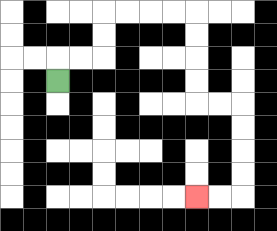{'start': '[2, 3]', 'end': '[8, 8]', 'path_directions': 'U,R,R,U,U,R,R,R,R,D,D,D,D,R,R,D,D,D,D,L,L', 'path_coordinates': '[[2, 3], [2, 2], [3, 2], [4, 2], [4, 1], [4, 0], [5, 0], [6, 0], [7, 0], [8, 0], [8, 1], [8, 2], [8, 3], [8, 4], [9, 4], [10, 4], [10, 5], [10, 6], [10, 7], [10, 8], [9, 8], [8, 8]]'}